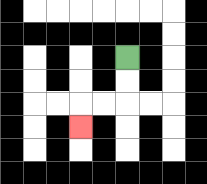{'start': '[5, 2]', 'end': '[3, 5]', 'path_directions': 'D,D,L,L,D', 'path_coordinates': '[[5, 2], [5, 3], [5, 4], [4, 4], [3, 4], [3, 5]]'}